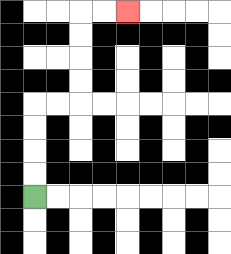{'start': '[1, 8]', 'end': '[5, 0]', 'path_directions': 'U,U,U,U,R,R,U,U,U,U,R,R', 'path_coordinates': '[[1, 8], [1, 7], [1, 6], [1, 5], [1, 4], [2, 4], [3, 4], [3, 3], [3, 2], [3, 1], [3, 0], [4, 0], [5, 0]]'}